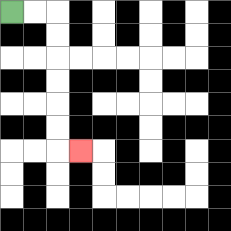{'start': '[0, 0]', 'end': '[3, 6]', 'path_directions': 'R,R,D,D,D,D,D,D,R', 'path_coordinates': '[[0, 0], [1, 0], [2, 0], [2, 1], [2, 2], [2, 3], [2, 4], [2, 5], [2, 6], [3, 6]]'}